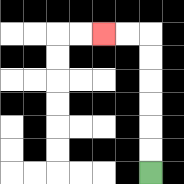{'start': '[6, 7]', 'end': '[4, 1]', 'path_directions': 'U,U,U,U,U,U,L,L', 'path_coordinates': '[[6, 7], [6, 6], [6, 5], [6, 4], [6, 3], [6, 2], [6, 1], [5, 1], [4, 1]]'}